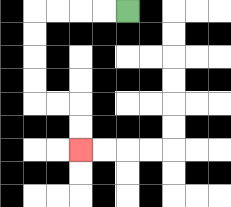{'start': '[5, 0]', 'end': '[3, 6]', 'path_directions': 'L,L,L,L,D,D,D,D,R,R,D,D', 'path_coordinates': '[[5, 0], [4, 0], [3, 0], [2, 0], [1, 0], [1, 1], [1, 2], [1, 3], [1, 4], [2, 4], [3, 4], [3, 5], [3, 6]]'}